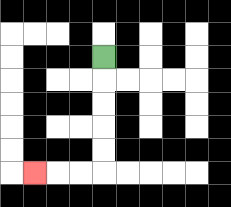{'start': '[4, 2]', 'end': '[1, 7]', 'path_directions': 'D,D,D,D,D,L,L,L', 'path_coordinates': '[[4, 2], [4, 3], [4, 4], [4, 5], [4, 6], [4, 7], [3, 7], [2, 7], [1, 7]]'}